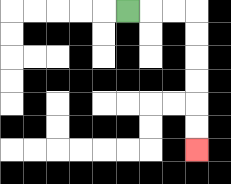{'start': '[5, 0]', 'end': '[8, 6]', 'path_directions': 'R,R,R,D,D,D,D,D,D', 'path_coordinates': '[[5, 0], [6, 0], [7, 0], [8, 0], [8, 1], [8, 2], [8, 3], [8, 4], [8, 5], [8, 6]]'}